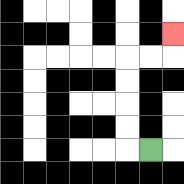{'start': '[6, 6]', 'end': '[7, 1]', 'path_directions': 'L,U,U,U,U,R,R,U', 'path_coordinates': '[[6, 6], [5, 6], [5, 5], [5, 4], [5, 3], [5, 2], [6, 2], [7, 2], [7, 1]]'}